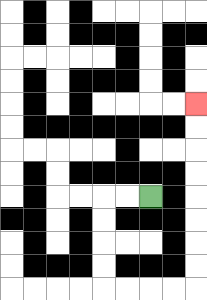{'start': '[6, 8]', 'end': '[8, 4]', 'path_directions': 'L,L,D,D,D,D,R,R,R,R,U,U,U,U,U,U,U,U', 'path_coordinates': '[[6, 8], [5, 8], [4, 8], [4, 9], [4, 10], [4, 11], [4, 12], [5, 12], [6, 12], [7, 12], [8, 12], [8, 11], [8, 10], [8, 9], [8, 8], [8, 7], [8, 6], [8, 5], [8, 4]]'}